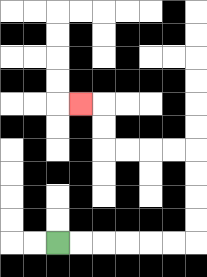{'start': '[2, 10]', 'end': '[3, 4]', 'path_directions': 'R,R,R,R,R,R,U,U,U,U,L,L,L,L,U,U,L', 'path_coordinates': '[[2, 10], [3, 10], [4, 10], [5, 10], [6, 10], [7, 10], [8, 10], [8, 9], [8, 8], [8, 7], [8, 6], [7, 6], [6, 6], [5, 6], [4, 6], [4, 5], [4, 4], [3, 4]]'}